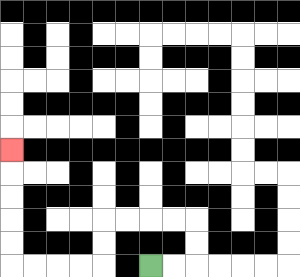{'start': '[6, 11]', 'end': '[0, 6]', 'path_directions': 'R,R,U,U,L,L,L,L,D,D,L,L,L,L,U,U,U,U,U', 'path_coordinates': '[[6, 11], [7, 11], [8, 11], [8, 10], [8, 9], [7, 9], [6, 9], [5, 9], [4, 9], [4, 10], [4, 11], [3, 11], [2, 11], [1, 11], [0, 11], [0, 10], [0, 9], [0, 8], [0, 7], [0, 6]]'}